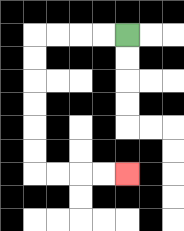{'start': '[5, 1]', 'end': '[5, 7]', 'path_directions': 'L,L,L,L,D,D,D,D,D,D,R,R,R,R', 'path_coordinates': '[[5, 1], [4, 1], [3, 1], [2, 1], [1, 1], [1, 2], [1, 3], [1, 4], [1, 5], [1, 6], [1, 7], [2, 7], [3, 7], [4, 7], [5, 7]]'}